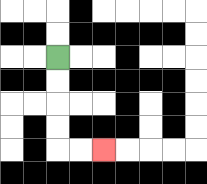{'start': '[2, 2]', 'end': '[4, 6]', 'path_directions': 'D,D,D,D,R,R', 'path_coordinates': '[[2, 2], [2, 3], [2, 4], [2, 5], [2, 6], [3, 6], [4, 6]]'}